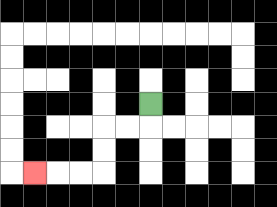{'start': '[6, 4]', 'end': '[1, 7]', 'path_directions': 'D,L,L,D,D,L,L,L', 'path_coordinates': '[[6, 4], [6, 5], [5, 5], [4, 5], [4, 6], [4, 7], [3, 7], [2, 7], [1, 7]]'}